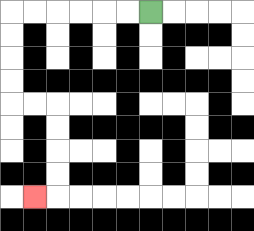{'start': '[6, 0]', 'end': '[1, 8]', 'path_directions': 'L,L,L,L,L,L,D,D,D,D,R,R,D,D,D,D,L', 'path_coordinates': '[[6, 0], [5, 0], [4, 0], [3, 0], [2, 0], [1, 0], [0, 0], [0, 1], [0, 2], [0, 3], [0, 4], [1, 4], [2, 4], [2, 5], [2, 6], [2, 7], [2, 8], [1, 8]]'}